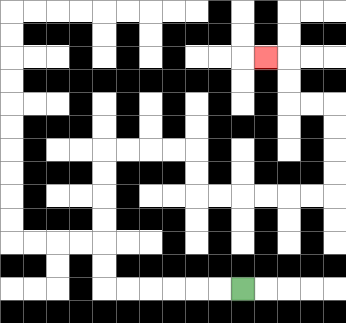{'start': '[10, 12]', 'end': '[11, 2]', 'path_directions': 'L,L,L,L,L,L,U,U,U,U,U,U,R,R,R,R,D,D,R,R,R,R,R,R,U,U,U,U,L,L,U,U,L', 'path_coordinates': '[[10, 12], [9, 12], [8, 12], [7, 12], [6, 12], [5, 12], [4, 12], [4, 11], [4, 10], [4, 9], [4, 8], [4, 7], [4, 6], [5, 6], [6, 6], [7, 6], [8, 6], [8, 7], [8, 8], [9, 8], [10, 8], [11, 8], [12, 8], [13, 8], [14, 8], [14, 7], [14, 6], [14, 5], [14, 4], [13, 4], [12, 4], [12, 3], [12, 2], [11, 2]]'}